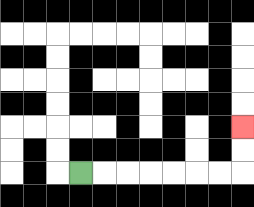{'start': '[3, 7]', 'end': '[10, 5]', 'path_directions': 'R,R,R,R,R,R,R,U,U', 'path_coordinates': '[[3, 7], [4, 7], [5, 7], [6, 7], [7, 7], [8, 7], [9, 7], [10, 7], [10, 6], [10, 5]]'}